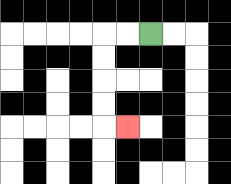{'start': '[6, 1]', 'end': '[5, 5]', 'path_directions': 'L,L,D,D,D,D,R', 'path_coordinates': '[[6, 1], [5, 1], [4, 1], [4, 2], [4, 3], [4, 4], [4, 5], [5, 5]]'}